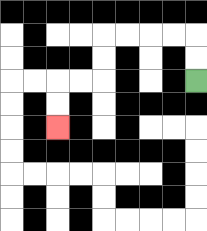{'start': '[8, 3]', 'end': '[2, 5]', 'path_directions': 'U,U,L,L,L,L,D,D,L,L,D,D', 'path_coordinates': '[[8, 3], [8, 2], [8, 1], [7, 1], [6, 1], [5, 1], [4, 1], [4, 2], [4, 3], [3, 3], [2, 3], [2, 4], [2, 5]]'}